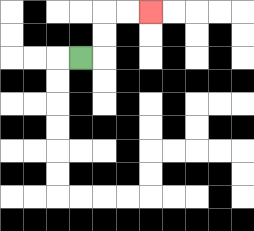{'start': '[3, 2]', 'end': '[6, 0]', 'path_directions': 'R,U,U,R,R', 'path_coordinates': '[[3, 2], [4, 2], [4, 1], [4, 0], [5, 0], [6, 0]]'}